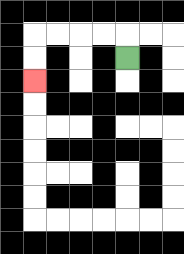{'start': '[5, 2]', 'end': '[1, 3]', 'path_directions': 'U,L,L,L,L,D,D', 'path_coordinates': '[[5, 2], [5, 1], [4, 1], [3, 1], [2, 1], [1, 1], [1, 2], [1, 3]]'}